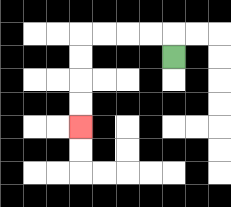{'start': '[7, 2]', 'end': '[3, 5]', 'path_directions': 'U,L,L,L,L,D,D,D,D', 'path_coordinates': '[[7, 2], [7, 1], [6, 1], [5, 1], [4, 1], [3, 1], [3, 2], [3, 3], [3, 4], [3, 5]]'}